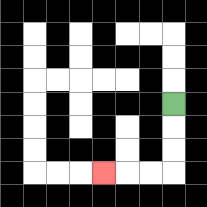{'start': '[7, 4]', 'end': '[4, 7]', 'path_directions': 'D,D,D,L,L,L', 'path_coordinates': '[[7, 4], [7, 5], [7, 6], [7, 7], [6, 7], [5, 7], [4, 7]]'}